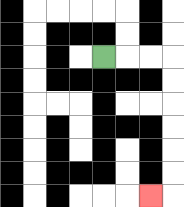{'start': '[4, 2]', 'end': '[6, 8]', 'path_directions': 'R,R,R,D,D,D,D,D,D,L', 'path_coordinates': '[[4, 2], [5, 2], [6, 2], [7, 2], [7, 3], [7, 4], [7, 5], [7, 6], [7, 7], [7, 8], [6, 8]]'}